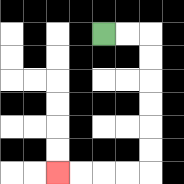{'start': '[4, 1]', 'end': '[2, 7]', 'path_directions': 'R,R,D,D,D,D,D,D,L,L,L,L', 'path_coordinates': '[[4, 1], [5, 1], [6, 1], [6, 2], [6, 3], [6, 4], [6, 5], [6, 6], [6, 7], [5, 7], [4, 7], [3, 7], [2, 7]]'}